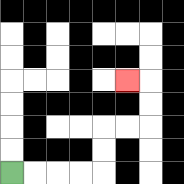{'start': '[0, 7]', 'end': '[5, 3]', 'path_directions': 'R,R,R,R,U,U,R,R,U,U,L', 'path_coordinates': '[[0, 7], [1, 7], [2, 7], [3, 7], [4, 7], [4, 6], [4, 5], [5, 5], [6, 5], [6, 4], [6, 3], [5, 3]]'}